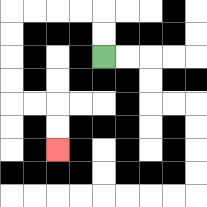{'start': '[4, 2]', 'end': '[2, 6]', 'path_directions': 'U,U,L,L,L,L,D,D,D,D,R,R,D,D', 'path_coordinates': '[[4, 2], [4, 1], [4, 0], [3, 0], [2, 0], [1, 0], [0, 0], [0, 1], [0, 2], [0, 3], [0, 4], [1, 4], [2, 4], [2, 5], [2, 6]]'}